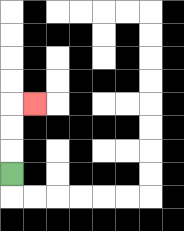{'start': '[0, 7]', 'end': '[1, 4]', 'path_directions': 'U,U,U,R', 'path_coordinates': '[[0, 7], [0, 6], [0, 5], [0, 4], [1, 4]]'}